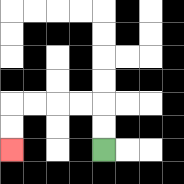{'start': '[4, 6]', 'end': '[0, 6]', 'path_directions': 'U,U,L,L,L,L,D,D', 'path_coordinates': '[[4, 6], [4, 5], [4, 4], [3, 4], [2, 4], [1, 4], [0, 4], [0, 5], [0, 6]]'}